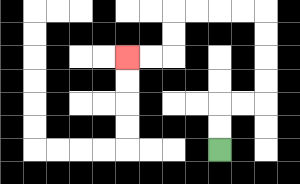{'start': '[9, 6]', 'end': '[5, 2]', 'path_directions': 'U,U,R,R,U,U,U,U,L,L,L,L,D,D,L,L', 'path_coordinates': '[[9, 6], [9, 5], [9, 4], [10, 4], [11, 4], [11, 3], [11, 2], [11, 1], [11, 0], [10, 0], [9, 0], [8, 0], [7, 0], [7, 1], [7, 2], [6, 2], [5, 2]]'}